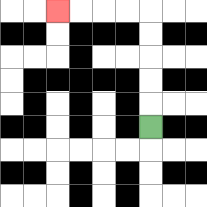{'start': '[6, 5]', 'end': '[2, 0]', 'path_directions': 'U,U,U,U,U,L,L,L,L', 'path_coordinates': '[[6, 5], [6, 4], [6, 3], [6, 2], [6, 1], [6, 0], [5, 0], [4, 0], [3, 0], [2, 0]]'}